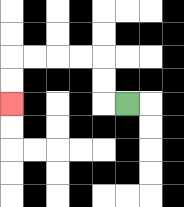{'start': '[5, 4]', 'end': '[0, 4]', 'path_directions': 'L,U,U,L,L,L,L,D,D', 'path_coordinates': '[[5, 4], [4, 4], [4, 3], [4, 2], [3, 2], [2, 2], [1, 2], [0, 2], [0, 3], [0, 4]]'}